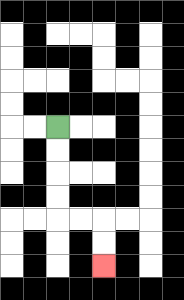{'start': '[2, 5]', 'end': '[4, 11]', 'path_directions': 'D,D,D,D,R,R,D,D', 'path_coordinates': '[[2, 5], [2, 6], [2, 7], [2, 8], [2, 9], [3, 9], [4, 9], [4, 10], [4, 11]]'}